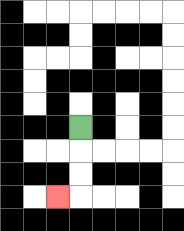{'start': '[3, 5]', 'end': '[2, 8]', 'path_directions': 'D,D,D,L', 'path_coordinates': '[[3, 5], [3, 6], [3, 7], [3, 8], [2, 8]]'}